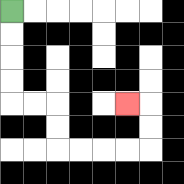{'start': '[0, 0]', 'end': '[5, 4]', 'path_directions': 'D,D,D,D,R,R,D,D,R,R,R,R,U,U,L', 'path_coordinates': '[[0, 0], [0, 1], [0, 2], [0, 3], [0, 4], [1, 4], [2, 4], [2, 5], [2, 6], [3, 6], [4, 6], [5, 6], [6, 6], [6, 5], [6, 4], [5, 4]]'}